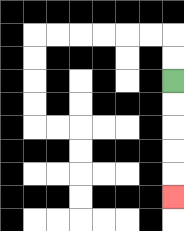{'start': '[7, 3]', 'end': '[7, 8]', 'path_directions': 'D,D,D,D,D', 'path_coordinates': '[[7, 3], [7, 4], [7, 5], [7, 6], [7, 7], [7, 8]]'}